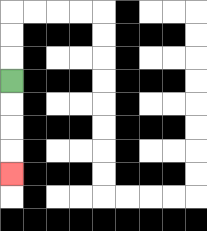{'start': '[0, 3]', 'end': '[0, 7]', 'path_directions': 'D,D,D,D', 'path_coordinates': '[[0, 3], [0, 4], [0, 5], [0, 6], [0, 7]]'}